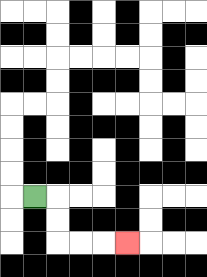{'start': '[1, 8]', 'end': '[5, 10]', 'path_directions': 'R,D,D,R,R,R', 'path_coordinates': '[[1, 8], [2, 8], [2, 9], [2, 10], [3, 10], [4, 10], [5, 10]]'}